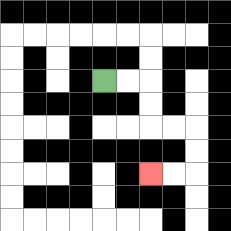{'start': '[4, 3]', 'end': '[6, 7]', 'path_directions': 'R,R,D,D,R,R,D,D,L,L', 'path_coordinates': '[[4, 3], [5, 3], [6, 3], [6, 4], [6, 5], [7, 5], [8, 5], [8, 6], [8, 7], [7, 7], [6, 7]]'}